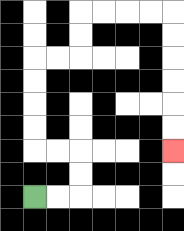{'start': '[1, 8]', 'end': '[7, 6]', 'path_directions': 'R,R,U,U,L,L,U,U,U,U,R,R,U,U,R,R,R,R,D,D,D,D,D,D', 'path_coordinates': '[[1, 8], [2, 8], [3, 8], [3, 7], [3, 6], [2, 6], [1, 6], [1, 5], [1, 4], [1, 3], [1, 2], [2, 2], [3, 2], [3, 1], [3, 0], [4, 0], [5, 0], [6, 0], [7, 0], [7, 1], [7, 2], [7, 3], [7, 4], [7, 5], [7, 6]]'}